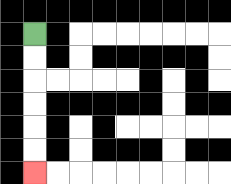{'start': '[1, 1]', 'end': '[1, 7]', 'path_directions': 'D,D,D,D,D,D', 'path_coordinates': '[[1, 1], [1, 2], [1, 3], [1, 4], [1, 5], [1, 6], [1, 7]]'}